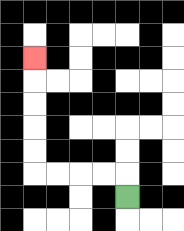{'start': '[5, 8]', 'end': '[1, 2]', 'path_directions': 'U,L,L,L,L,U,U,U,U,U', 'path_coordinates': '[[5, 8], [5, 7], [4, 7], [3, 7], [2, 7], [1, 7], [1, 6], [1, 5], [1, 4], [1, 3], [1, 2]]'}